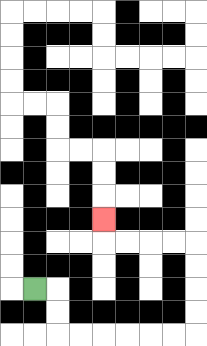{'start': '[1, 12]', 'end': '[4, 9]', 'path_directions': 'R,D,D,R,R,R,R,R,R,U,U,U,U,L,L,L,L,U', 'path_coordinates': '[[1, 12], [2, 12], [2, 13], [2, 14], [3, 14], [4, 14], [5, 14], [6, 14], [7, 14], [8, 14], [8, 13], [8, 12], [8, 11], [8, 10], [7, 10], [6, 10], [5, 10], [4, 10], [4, 9]]'}